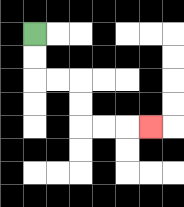{'start': '[1, 1]', 'end': '[6, 5]', 'path_directions': 'D,D,R,R,D,D,R,R,R', 'path_coordinates': '[[1, 1], [1, 2], [1, 3], [2, 3], [3, 3], [3, 4], [3, 5], [4, 5], [5, 5], [6, 5]]'}